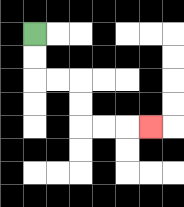{'start': '[1, 1]', 'end': '[6, 5]', 'path_directions': 'D,D,R,R,D,D,R,R,R', 'path_coordinates': '[[1, 1], [1, 2], [1, 3], [2, 3], [3, 3], [3, 4], [3, 5], [4, 5], [5, 5], [6, 5]]'}